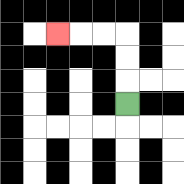{'start': '[5, 4]', 'end': '[2, 1]', 'path_directions': 'U,U,U,L,L,L', 'path_coordinates': '[[5, 4], [5, 3], [5, 2], [5, 1], [4, 1], [3, 1], [2, 1]]'}